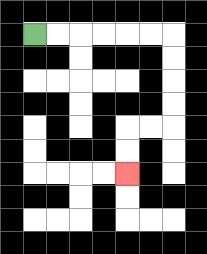{'start': '[1, 1]', 'end': '[5, 7]', 'path_directions': 'R,R,R,R,R,R,D,D,D,D,L,L,D,D', 'path_coordinates': '[[1, 1], [2, 1], [3, 1], [4, 1], [5, 1], [6, 1], [7, 1], [7, 2], [7, 3], [7, 4], [7, 5], [6, 5], [5, 5], [5, 6], [5, 7]]'}